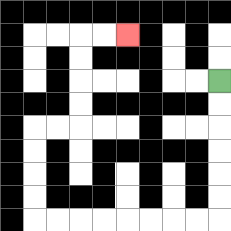{'start': '[9, 3]', 'end': '[5, 1]', 'path_directions': 'D,D,D,D,D,D,L,L,L,L,L,L,L,L,U,U,U,U,R,R,U,U,U,U,R,R', 'path_coordinates': '[[9, 3], [9, 4], [9, 5], [9, 6], [9, 7], [9, 8], [9, 9], [8, 9], [7, 9], [6, 9], [5, 9], [4, 9], [3, 9], [2, 9], [1, 9], [1, 8], [1, 7], [1, 6], [1, 5], [2, 5], [3, 5], [3, 4], [3, 3], [3, 2], [3, 1], [4, 1], [5, 1]]'}